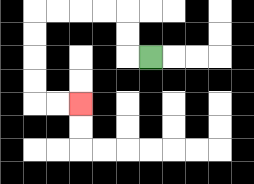{'start': '[6, 2]', 'end': '[3, 4]', 'path_directions': 'L,U,U,L,L,L,L,D,D,D,D,R,R', 'path_coordinates': '[[6, 2], [5, 2], [5, 1], [5, 0], [4, 0], [3, 0], [2, 0], [1, 0], [1, 1], [1, 2], [1, 3], [1, 4], [2, 4], [3, 4]]'}